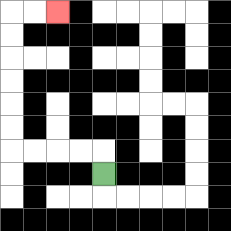{'start': '[4, 7]', 'end': '[2, 0]', 'path_directions': 'U,L,L,L,L,U,U,U,U,U,U,R,R', 'path_coordinates': '[[4, 7], [4, 6], [3, 6], [2, 6], [1, 6], [0, 6], [0, 5], [0, 4], [0, 3], [0, 2], [0, 1], [0, 0], [1, 0], [2, 0]]'}